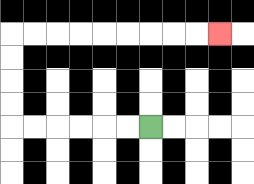{'start': '[6, 5]', 'end': '[9, 1]', 'path_directions': 'L,L,L,L,L,L,U,U,U,U,R,R,R,R,R,R,R,R,R', 'path_coordinates': '[[6, 5], [5, 5], [4, 5], [3, 5], [2, 5], [1, 5], [0, 5], [0, 4], [0, 3], [0, 2], [0, 1], [1, 1], [2, 1], [3, 1], [4, 1], [5, 1], [6, 1], [7, 1], [8, 1], [9, 1]]'}